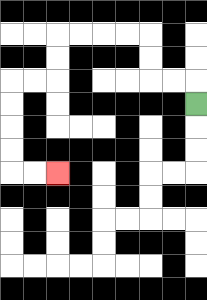{'start': '[8, 4]', 'end': '[2, 7]', 'path_directions': 'U,L,L,U,U,L,L,L,L,D,D,L,L,D,D,D,D,R,R', 'path_coordinates': '[[8, 4], [8, 3], [7, 3], [6, 3], [6, 2], [6, 1], [5, 1], [4, 1], [3, 1], [2, 1], [2, 2], [2, 3], [1, 3], [0, 3], [0, 4], [0, 5], [0, 6], [0, 7], [1, 7], [2, 7]]'}